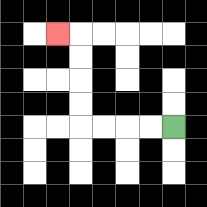{'start': '[7, 5]', 'end': '[2, 1]', 'path_directions': 'L,L,L,L,U,U,U,U,L', 'path_coordinates': '[[7, 5], [6, 5], [5, 5], [4, 5], [3, 5], [3, 4], [3, 3], [3, 2], [3, 1], [2, 1]]'}